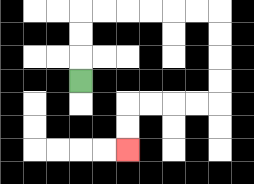{'start': '[3, 3]', 'end': '[5, 6]', 'path_directions': 'U,U,U,R,R,R,R,R,R,D,D,D,D,L,L,L,L,D,D', 'path_coordinates': '[[3, 3], [3, 2], [3, 1], [3, 0], [4, 0], [5, 0], [6, 0], [7, 0], [8, 0], [9, 0], [9, 1], [9, 2], [9, 3], [9, 4], [8, 4], [7, 4], [6, 4], [5, 4], [5, 5], [5, 6]]'}